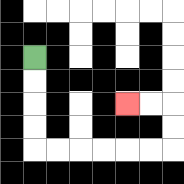{'start': '[1, 2]', 'end': '[5, 4]', 'path_directions': 'D,D,D,D,R,R,R,R,R,R,U,U,L,L', 'path_coordinates': '[[1, 2], [1, 3], [1, 4], [1, 5], [1, 6], [2, 6], [3, 6], [4, 6], [5, 6], [6, 6], [7, 6], [7, 5], [7, 4], [6, 4], [5, 4]]'}